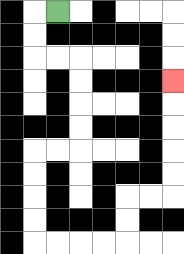{'start': '[2, 0]', 'end': '[7, 3]', 'path_directions': 'L,D,D,R,R,D,D,D,D,L,L,D,D,D,D,R,R,R,R,U,U,R,R,U,U,U,U,U', 'path_coordinates': '[[2, 0], [1, 0], [1, 1], [1, 2], [2, 2], [3, 2], [3, 3], [3, 4], [3, 5], [3, 6], [2, 6], [1, 6], [1, 7], [1, 8], [1, 9], [1, 10], [2, 10], [3, 10], [4, 10], [5, 10], [5, 9], [5, 8], [6, 8], [7, 8], [7, 7], [7, 6], [7, 5], [7, 4], [7, 3]]'}